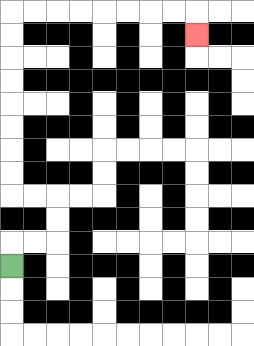{'start': '[0, 11]', 'end': '[8, 1]', 'path_directions': 'U,R,R,U,U,L,L,U,U,U,U,U,U,U,U,R,R,R,R,R,R,R,R,D', 'path_coordinates': '[[0, 11], [0, 10], [1, 10], [2, 10], [2, 9], [2, 8], [1, 8], [0, 8], [0, 7], [0, 6], [0, 5], [0, 4], [0, 3], [0, 2], [0, 1], [0, 0], [1, 0], [2, 0], [3, 0], [4, 0], [5, 0], [6, 0], [7, 0], [8, 0], [8, 1]]'}